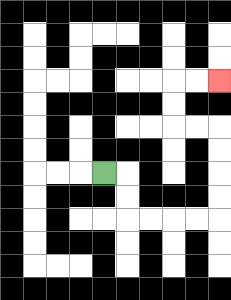{'start': '[4, 7]', 'end': '[9, 3]', 'path_directions': 'R,D,D,R,R,R,R,U,U,U,U,L,L,U,U,R,R', 'path_coordinates': '[[4, 7], [5, 7], [5, 8], [5, 9], [6, 9], [7, 9], [8, 9], [9, 9], [9, 8], [9, 7], [9, 6], [9, 5], [8, 5], [7, 5], [7, 4], [7, 3], [8, 3], [9, 3]]'}